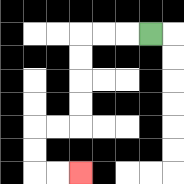{'start': '[6, 1]', 'end': '[3, 7]', 'path_directions': 'L,L,L,D,D,D,D,L,L,D,D,R,R', 'path_coordinates': '[[6, 1], [5, 1], [4, 1], [3, 1], [3, 2], [3, 3], [3, 4], [3, 5], [2, 5], [1, 5], [1, 6], [1, 7], [2, 7], [3, 7]]'}